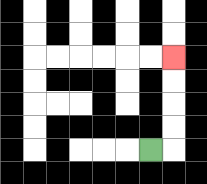{'start': '[6, 6]', 'end': '[7, 2]', 'path_directions': 'R,U,U,U,U', 'path_coordinates': '[[6, 6], [7, 6], [7, 5], [7, 4], [7, 3], [7, 2]]'}